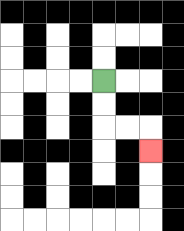{'start': '[4, 3]', 'end': '[6, 6]', 'path_directions': 'D,D,R,R,D', 'path_coordinates': '[[4, 3], [4, 4], [4, 5], [5, 5], [6, 5], [6, 6]]'}